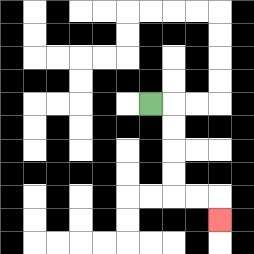{'start': '[6, 4]', 'end': '[9, 9]', 'path_directions': 'R,D,D,D,D,R,R,D', 'path_coordinates': '[[6, 4], [7, 4], [7, 5], [7, 6], [7, 7], [7, 8], [8, 8], [9, 8], [9, 9]]'}